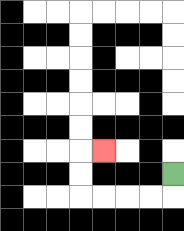{'start': '[7, 7]', 'end': '[4, 6]', 'path_directions': 'D,L,L,L,L,U,U,R', 'path_coordinates': '[[7, 7], [7, 8], [6, 8], [5, 8], [4, 8], [3, 8], [3, 7], [3, 6], [4, 6]]'}